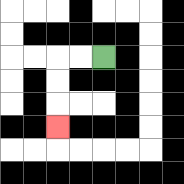{'start': '[4, 2]', 'end': '[2, 5]', 'path_directions': 'L,L,D,D,D', 'path_coordinates': '[[4, 2], [3, 2], [2, 2], [2, 3], [2, 4], [2, 5]]'}